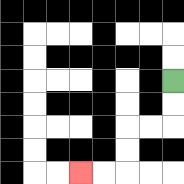{'start': '[7, 3]', 'end': '[3, 7]', 'path_directions': 'D,D,L,L,D,D,L,L', 'path_coordinates': '[[7, 3], [7, 4], [7, 5], [6, 5], [5, 5], [5, 6], [5, 7], [4, 7], [3, 7]]'}